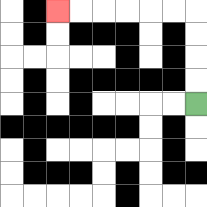{'start': '[8, 4]', 'end': '[2, 0]', 'path_directions': 'U,U,U,U,L,L,L,L,L,L', 'path_coordinates': '[[8, 4], [8, 3], [8, 2], [8, 1], [8, 0], [7, 0], [6, 0], [5, 0], [4, 0], [3, 0], [2, 0]]'}